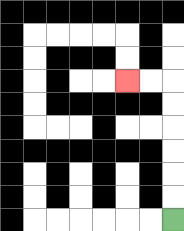{'start': '[7, 9]', 'end': '[5, 3]', 'path_directions': 'U,U,U,U,U,U,L,L', 'path_coordinates': '[[7, 9], [7, 8], [7, 7], [7, 6], [7, 5], [7, 4], [7, 3], [6, 3], [5, 3]]'}